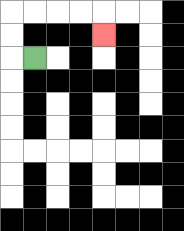{'start': '[1, 2]', 'end': '[4, 1]', 'path_directions': 'L,U,U,R,R,R,R,D', 'path_coordinates': '[[1, 2], [0, 2], [0, 1], [0, 0], [1, 0], [2, 0], [3, 0], [4, 0], [4, 1]]'}